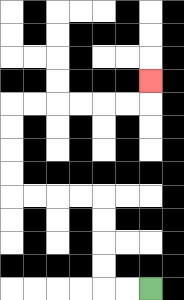{'start': '[6, 12]', 'end': '[6, 3]', 'path_directions': 'L,L,U,U,U,U,L,L,L,L,U,U,U,U,R,R,R,R,R,R,U', 'path_coordinates': '[[6, 12], [5, 12], [4, 12], [4, 11], [4, 10], [4, 9], [4, 8], [3, 8], [2, 8], [1, 8], [0, 8], [0, 7], [0, 6], [0, 5], [0, 4], [1, 4], [2, 4], [3, 4], [4, 4], [5, 4], [6, 4], [6, 3]]'}